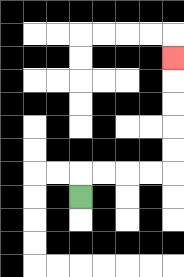{'start': '[3, 8]', 'end': '[7, 2]', 'path_directions': 'U,R,R,R,R,U,U,U,U,U', 'path_coordinates': '[[3, 8], [3, 7], [4, 7], [5, 7], [6, 7], [7, 7], [7, 6], [7, 5], [7, 4], [7, 3], [7, 2]]'}